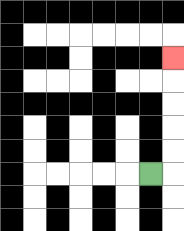{'start': '[6, 7]', 'end': '[7, 2]', 'path_directions': 'R,U,U,U,U,U', 'path_coordinates': '[[6, 7], [7, 7], [7, 6], [7, 5], [7, 4], [7, 3], [7, 2]]'}